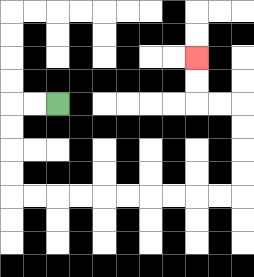{'start': '[2, 4]', 'end': '[8, 2]', 'path_directions': 'L,L,D,D,D,D,R,R,R,R,R,R,R,R,R,R,U,U,U,U,L,L,U,U', 'path_coordinates': '[[2, 4], [1, 4], [0, 4], [0, 5], [0, 6], [0, 7], [0, 8], [1, 8], [2, 8], [3, 8], [4, 8], [5, 8], [6, 8], [7, 8], [8, 8], [9, 8], [10, 8], [10, 7], [10, 6], [10, 5], [10, 4], [9, 4], [8, 4], [8, 3], [8, 2]]'}